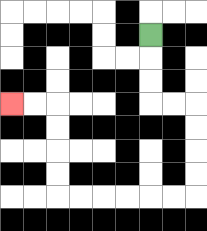{'start': '[6, 1]', 'end': '[0, 4]', 'path_directions': 'D,D,D,R,R,D,D,D,D,L,L,L,L,L,L,U,U,U,U,L,L', 'path_coordinates': '[[6, 1], [6, 2], [6, 3], [6, 4], [7, 4], [8, 4], [8, 5], [8, 6], [8, 7], [8, 8], [7, 8], [6, 8], [5, 8], [4, 8], [3, 8], [2, 8], [2, 7], [2, 6], [2, 5], [2, 4], [1, 4], [0, 4]]'}